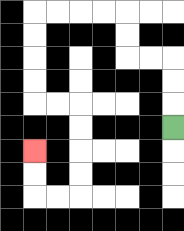{'start': '[7, 5]', 'end': '[1, 6]', 'path_directions': 'U,U,U,L,L,U,U,L,L,L,L,D,D,D,D,R,R,D,D,D,D,L,L,U,U', 'path_coordinates': '[[7, 5], [7, 4], [7, 3], [7, 2], [6, 2], [5, 2], [5, 1], [5, 0], [4, 0], [3, 0], [2, 0], [1, 0], [1, 1], [1, 2], [1, 3], [1, 4], [2, 4], [3, 4], [3, 5], [3, 6], [3, 7], [3, 8], [2, 8], [1, 8], [1, 7], [1, 6]]'}